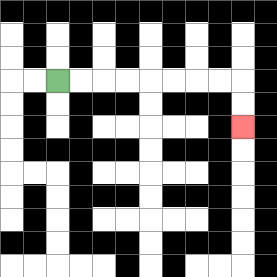{'start': '[2, 3]', 'end': '[10, 5]', 'path_directions': 'R,R,R,R,R,R,R,R,D,D', 'path_coordinates': '[[2, 3], [3, 3], [4, 3], [5, 3], [6, 3], [7, 3], [8, 3], [9, 3], [10, 3], [10, 4], [10, 5]]'}